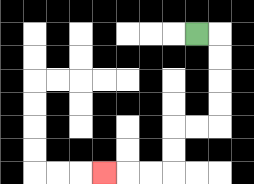{'start': '[8, 1]', 'end': '[4, 7]', 'path_directions': 'R,D,D,D,D,L,L,D,D,L,L,L', 'path_coordinates': '[[8, 1], [9, 1], [9, 2], [9, 3], [9, 4], [9, 5], [8, 5], [7, 5], [7, 6], [7, 7], [6, 7], [5, 7], [4, 7]]'}